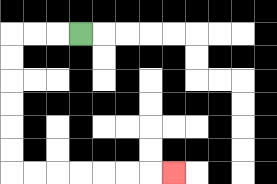{'start': '[3, 1]', 'end': '[7, 7]', 'path_directions': 'L,L,L,D,D,D,D,D,D,R,R,R,R,R,R,R', 'path_coordinates': '[[3, 1], [2, 1], [1, 1], [0, 1], [0, 2], [0, 3], [0, 4], [0, 5], [0, 6], [0, 7], [1, 7], [2, 7], [3, 7], [4, 7], [5, 7], [6, 7], [7, 7]]'}